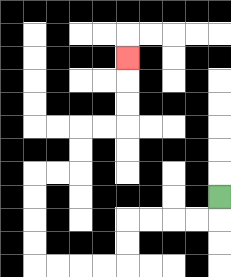{'start': '[9, 8]', 'end': '[5, 2]', 'path_directions': 'D,L,L,L,L,D,D,L,L,L,L,U,U,U,U,R,R,U,U,R,R,U,U,U', 'path_coordinates': '[[9, 8], [9, 9], [8, 9], [7, 9], [6, 9], [5, 9], [5, 10], [5, 11], [4, 11], [3, 11], [2, 11], [1, 11], [1, 10], [1, 9], [1, 8], [1, 7], [2, 7], [3, 7], [3, 6], [3, 5], [4, 5], [5, 5], [5, 4], [5, 3], [5, 2]]'}